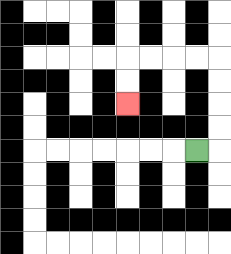{'start': '[8, 6]', 'end': '[5, 4]', 'path_directions': 'R,U,U,U,U,L,L,L,L,D,D', 'path_coordinates': '[[8, 6], [9, 6], [9, 5], [9, 4], [9, 3], [9, 2], [8, 2], [7, 2], [6, 2], [5, 2], [5, 3], [5, 4]]'}